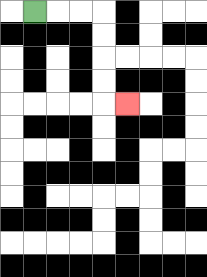{'start': '[1, 0]', 'end': '[5, 4]', 'path_directions': 'R,R,R,D,D,D,D,R', 'path_coordinates': '[[1, 0], [2, 0], [3, 0], [4, 0], [4, 1], [4, 2], [4, 3], [4, 4], [5, 4]]'}